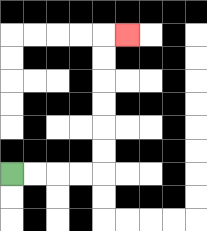{'start': '[0, 7]', 'end': '[5, 1]', 'path_directions': 'R,R,R,R,U,U,U,U,U,U,R', 'path_coordinates': '[[0, 7], [1, 7], [2, 7], [3, 7], [4, 7], [4, 6], [4, 5], [4, 4], [4, 3], [4, 2], [4, 1], [5, 1]]'}